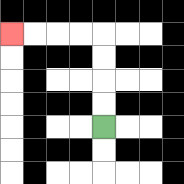{'start': '[4, 5]', 'end': '[0, 1]', 'path_directions': 'U,U,U,U,L,L,L,L', 'path_coordinates': '[[4, 5], [4, 4], [4, 3], [4, 2], [4, 1], [3, 1], [2, 1], [1, 1], [0, 1]]'}